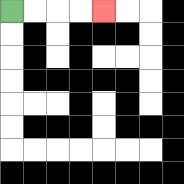{'start': '[0, 0]', 'end': '[4, 0]', 'path_directions': 'R,R,R,R', 'path_coordinates': '[[0, 0], [1, 0], [2, 0], [3, 0], [4, 0]]'}